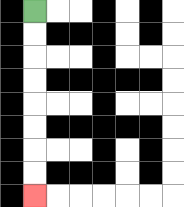{'start': '[1, 0]', 'end': '[1, 8]', 'path_directions': 'D,D,D,D,D,D,D,D', 'path_coordinates': '[[1, 0], [1, 1], [1, 2], [1, 3], [1, 4], [1, 5], [1, 6], [1, 7], [1, 8]]'}